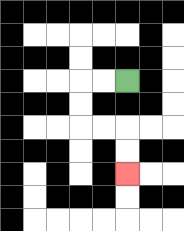{'start': '[5, 3]', 'end': '[5, 7]', 'path_directions': 'L,L,D,D,R,R,D,D', 'path_coordinates': '[[5, 3], [4, 3], [3, 3], [3, 4], [3, 5], [4, 5], [5, 5], [5, 6], [5, 7]]'}